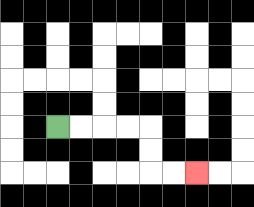{'start': '[2, 5]', 'end': '[8, 7]', 'path_directions': 'R,R,R,R,D,D,R,R', 'path_coordinates': '[[2, 5], [3, 5], [4, 5], [5, 5], [6, 5], [6, 6], [6, 7], [7, 7], [8, 7]]'}